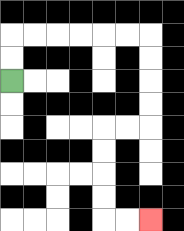{'start': '[0, 3]', 'end': '[6, 9]', 'path_directions': 'U,U,R,R,R,R,R,R,D,D,D,D,L,L,D,D,D,D,R,R', 'path_coordinates': '[[0, 3], [0, 2], [0, 1], [1, 1], [2, 1], [3, 1], [4, 1], [5, 1], [6, 1], [6, 2], [6, 3], [6, 4], [6, 5], [5, 5], [4, 5], [4, 6], [4, 7], [4, 8], [4, 9], [5, 9], [6, 9]]'}